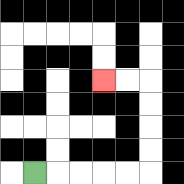{'start': '[1, 7]', 'end': '[4, 3]', 'path_directions': 'R,R,R,R,R,U,U,U,U,L,L', 'path_coordinates': '[[1, 7], [2, 7], [3, 7], [4, 7], [5, 7], [6, 7], [6, 6], [6, 5], [6, 4], [6, 3], [5, 3], [4, 3]]'}